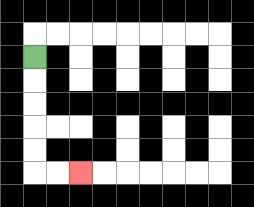{'start': '[1, 2]', 'end': '[3, 7]', 'path_directions': 'D,D,D,D,D,R,R', 'path_coordinates': '[[1, 2], [1, 3], [1, 4], [1, 5], [1, 6], [1, 7], [2, 7], [3, 7]]'}